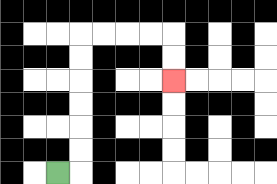{'start': '[2, 7]', 'end': '[7, 3]', 'path_directions': 'R,U,U,U,U,U,U,R,R,R,R,D,D', 'path_coordinates': '[[2, 7], [3, 7], [3, 6], [3, 5], [3, 4], [3, 3], [3, 2], [3, 1], [4, 1], [5, 1], [6, 1], [7, 1], [7, 2], [7, 3]]'}